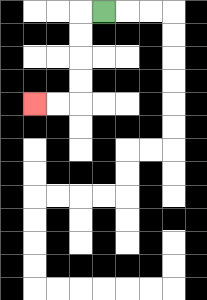{'start': '[4, 0]', 'end': '[1, 4]', 'path_directions': 'L,D,D,D,D,L,L', 'path_coordinates': '[[4, 0], [3, 0], [3, 1], [3, 2], [3, 3], [3, 4], [2, 4], [1, 4]]'}